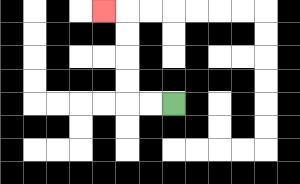{'start': '[7, 4]', 'end': '[4, 0]', 'path_directions': 'L,L,U,U,U,U,L', 'path_coordinates': '[[7, 4], [6, 4], [5, 4], [5, 3], [5, 2], [5, 1], [5, 0], [4, 0]]'}